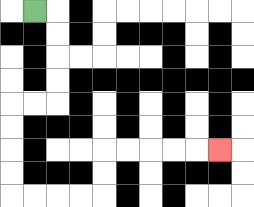{'start': '[1, 0]', 'end': '[9, 6]', 'path_directions': 'R,D,D,D,D,L,L,D,D,D,D,R,R,R,R,U,U,R,R,R,R,R', 'path_coordinates': '[[1, 0], [2, 0], [2, 1], [2, 2], [2, 3], [2, 4], [1, 4], [0, 4], [0, 5], [0, 6], [0, 7], [0, 8], [1, 8], [2, 8], [3, 8], [4, 8], [4, 7], [4, 6], [5, 6], [6, 6], [7, 6], [8, 6], [9, 6]]'}